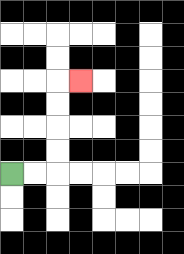{'start': '[0, 7]', 'end': '[3, 3]', 'path_directions': 'R,R,U,U,U,U,R', 'path_coordinates': '[[0, 7], [1, 7], [2, 7], [2, 6], [2, 5], [2, 4], [2, 3], [3, 3]]'}